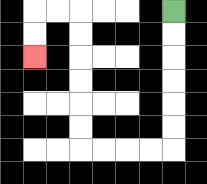{'start': '[7, 0]', 'end': '[1, 2]', 'path_directions': 'D,D,D,D,D,D,L,L,L,L,U,U,U,U,U,U,L,L,D,D', 'path_coordinates': '[[7, 0], [7, 1], [7, 2], [7, 3], [7, 4], [7, 5], [7, 6], [6, 6], [5, 6], [4, 6], [3, 6], [3, 5], [3, 4], [3, 3], [3, 2], [3, 1], [3, 0], [2, 0], [1, 0], [1, 1], [1, 2]]'}